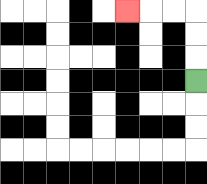{'start': '[8, 3]', 'end': '[5, 0]', 'path_directions': 'U,U,U,L,L,L', 'path_coordinates': '[[8, 3], [8, 2], [8, 1], [8, 0], [7, 0], [6, 0], [5, 0]]'}